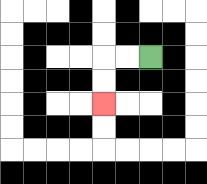{'start': '[6, 2]', 'end': '[4, 4]', 'path_directions': 'L,L,D,D', 'path_coordinates': '[[6, 2], [5, 2], [4, 2], [4, 3], [4, 4]]'}